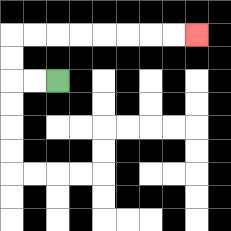{'start': '[2, 3]', 'end': '[8, 1]', 'path_directions': 'L,L,U,U,R,R,R,R,R,R,R,R', 'path_coordinates': '[[2, 3], [1, 3], [0, 3], [0, 2], [0, 1], [1, 1], [2, 1], [3, 1], [4, 1], [5, 1], [6, 1], [7, 1], [8, 1]]'}